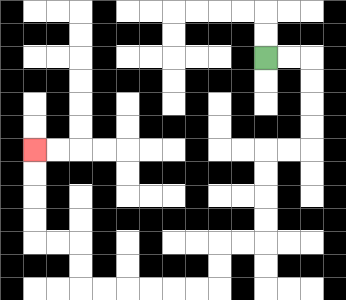{'start': '[11, 2]', 'end': '[1, 6]', 'path_directions': 'R,R,D,D,D,D,L,L,D,D,D,D,L,L,D,D,L,L,L,L,L,L,U,U,L,L,U,U,U,U', 'path_coordinates': '[[11, 2], [12, 2], [13, 2], [13, 3], [13, 4], [13, 5], [13, 6], [12, 6], [11, 6], [11, 7], [11, 8], [11, 9], [11, 10], [10, 10], [9, 10], [9, 11], [9, 12], [8, 12], [7, 12], [6, 12], [5, 12], [4, 12], [3, 12], [3, 11], [3, 10], [2, 10], [1, 10], [1, 9], [1, 8], [1, 7], [1, 6]]'}